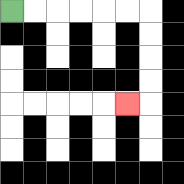{'start': '[0, 0]', 'end': '[5, 4]', 'path_directions': 'R,R,R,R,R,R,D,D,D,D,L', 'path_coordinates': '[[0, 0], [1, 0], [2, 0], [3, 0], [4, 0], [5, 0], [6, 0], [6, 1], [6, 2], [6, 3], [6, 4], [5, 4]]'}